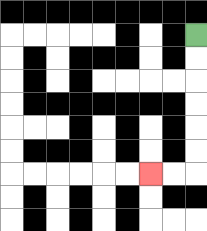{'start': '[8, 1]', 'end': '[6, 7]', 'path_directions': 'D,D,D,D,D,D,L,L', 'path_coordinates': '[[8, 1], [8, 2], [8, 3], [8, 4], [8, 5], [8, 6], [8, 7], [7, 7], [6, 7]]'}